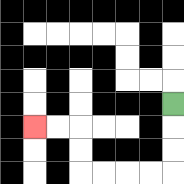{'start': '[7, 4]', 'end': '[1, 5]', 'path_directions': 'D,D,D,L,L,L,L,U,U,L,L', 'path_coordinates': '[[7, 4], [7, 5], [7, 6], [7, 7], [6, 7], [5, 7], [4, 7], [3, 7], [3, 6], [3, 5], [2, 5], [1, 5]]'}